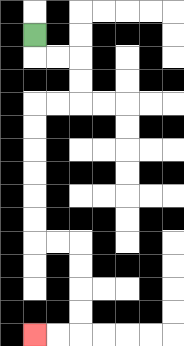{'start': '[1, 1]', 'end': '[1, 14]', 'path_directions': 'D,R,R,D,D,L,L,D,D,D,D,D,D,R,R,D,D,D,D,L,L', 'path_coordinates': '[[1, 1], [1, 2], [2, 2], [3, 2], [3, 3], [3, 4], [2, 4], [1, 4], [1, 5], [1, 6], [1, 7], [1, 8], [1, 9], [1, 10], [2, 10], [3, 10], [3, 11], [3, 12], [3, 13], [3, 14], [2, 14], [1, 14]]'}